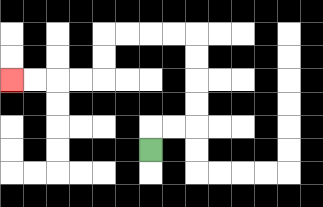{'start': '[6, 6]', 'end': '[0, 3]', 'path_directions': 'U,R,R,U,U,U,U,L,L,L,L,D,D,L,L,L,L', 'path_coordinates': '[[6, 6], [6, 5], [7, 5], [8, 5], [8, 4], [8, 3], [8, 2], [8, 1], [7, 1], [6, 1], [5, 1], [4, 1], [4, 2], [4, 3], [3, 3], [2, 3], [1, 3], [0, 3]]'}